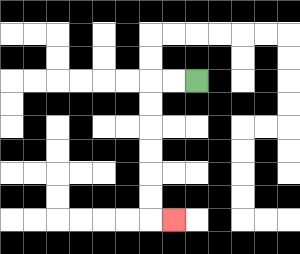{'start': '[8, 3]', 'end': '[7, 9]', 'path_directions': 'L,L,D,D,D,D,D,D,R', 'path_coordinates': '[[8, 3], [7, 3], [6, 3], [6, 4], [6, 5], [6, 6], [6, 7], [6, 8], [6, 9], [7, 9]]'}